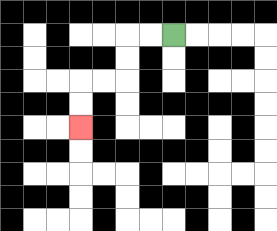{'start': '[7, 1]', 'end': '[3, 5]', 'path_directions': 'L,L,D,D,L,L,D,D', 'path_coordinates': '[[7, 1], [6, 1], [5, 1], [5, 2], [5, 3], [4, 3], [3, 3], [3, 4], [3, 5]]'}